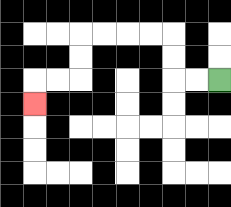{'start': '[9, 3]', 'end': '[1, 4]', 'path_directions': 'L,L,U,U,L,L,L,L,D,D,L,L,D', 'path_coordinates': '[[9, 3], [8, 3], [7, 3], [7, 2], [7, 1], [6, 1], [5, 1], [4, 1], [3, 1], [3, 2], [3, 3], [2, 3], [1, 3], [1, 4]]'}